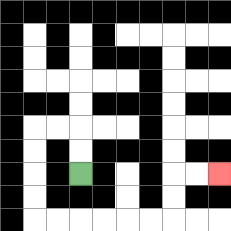{'start': '[3, 7]', 'end': '[9, 7]', 'path_directions': 'U,U,L,L,D,D,D,D,R,R,R,R,R,R,U,U,R,R', 'path_coordinates': '[[3, 7], [3, 6], [3, 5], [2, 5], [1, 5], [1, 6], [1, 7], [1, 8], [1, 9], [2, 9], [3, 9], [4, 9], [5, 9], [6, 9], [7, 9], [7, 8], [7, 7], [8, 7], [9, 7]]'}